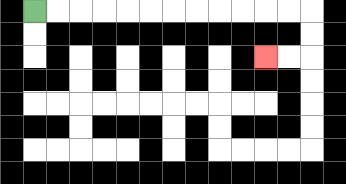{'start': '[1, 0]', 'end': '[11, 2]', 'path_directions': 'R,R,R,R,R,R,R,R,R,R,R,R,D,D,L,L', 'path_coordinates': '[[1, 0], [2, 0], [3, 0], [4, 0], [5, 0], [6, 0], [7, 0], [8, 0], [9, 0], [10, 0], [11, 0], [12, 0], [13, 0], [13, 1], [13, 2], [12, 2], [11, 2]]'}